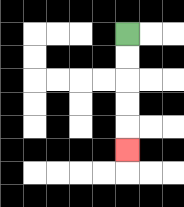{'start': '[5, 1]', 'end': '[5, 6]', 'path_directions': 'D,D,D,D,D', 'path_coordinates': '[[5, 1], [5, 2], [5, 3], [5, 4], [5, 5], [5, 6]]'}